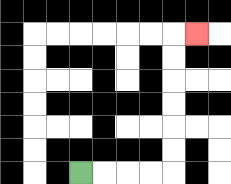{'start': '[3, 7]', 'end': '[8, 1]', 'path_directions': 'R,R,R,R,U,U,U,U,U,U,R', 'path_coordinates': '[[3, 7], [4, 7], [5, 7], [6, 7], [7, 7], [7, 6], [7, 5], [7, 4], [7, 3], [7, 2], [7, 1], [8, 1]]'}